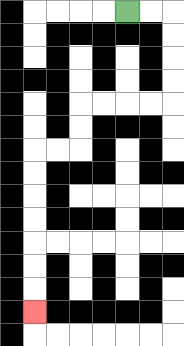{'start': '[5, 0]', 'end': '[1, 13]', 'path_directions': 'R,R,D,D,D,D,L,L,L,L,D,D,L,L,D,D,D,D,D,D,D', 'path_coordinates': '[[5, 0], [6, 0], [7, 0], [7, 1], [7, 2], [7, 3], [7, 4], [6, 4], [5, 4], [4, 4], [3, 4], [3, 5], [3, 6], [2, 6], [1, 6], [1, 7], [1, 8], [1, 9], [1, 10], [1, 11], [1, 12], [1, 13]]'}